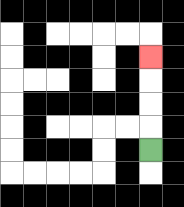{'start': '[6, 6]', 'end': '[6, 2]', 'path_directions': 'U,U,U,U', 'path_coordinates': '[[6, 6], [6, 5], [6, 4], [6, 3], [6, 2]]'}